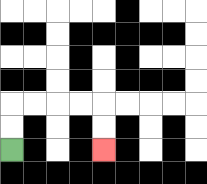{'start': '[0, 6]', 'end': '[4, 6]', 'path_directions': 'U,U,R,R,R,R,D,D', 'path_coordinates': '[[0, 6], [0, 5], [0, 4], [1, 4], [2, 4], [3, 4], [4, 4], [4, 5], [4, 6]]'}